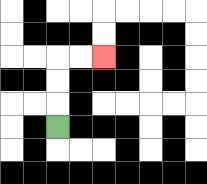{'start': '[2, 5]', 'end': '[4, 2]', 'path_directions': 'U,U,U,R,R', 'path_coordinates': '[[2, 5], [2, 4], [2, 3], [2, 2], [3, 2], [4, 2]]'}